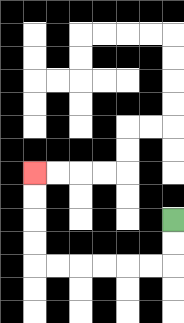{'start': '[7, 9]', 'end': '[1, 7]', 'path_directions': 'D,D,L,L,L,L,L,L,U,U,U,U', 'path_coordinates': '[[7, 9], [7, 10], [7, 11], [6, 11], [5, 11], [4, 11], [3, 11], [2, 11], [1, 11], [1, 10], [1, 9], [1, 8], [1, 7]]'}